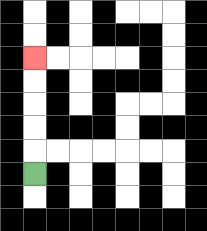{'start': '[1, 7]', 'end': '[1, 2]', 'path_directions': 'U,U,U,U,U', 'path_coordinates': '[[1, 7], [1, 6], [1, 5], [1, 4], [1, 3], [1, 2]]'}